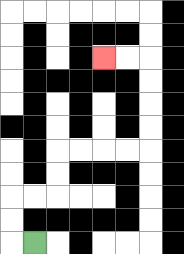{'start': '[1, 10]', 'end': '[4, 2]', 'path_directions': 'L,U,U,R,R,U,U,R,R,R,R,U,U,U,U,L,L', 'path_coordinates': '[[1, 10], [0, 10], [0, 9], [0, 8], [1, 8], [2, 8], [2, 7], [2, 6], [3, 6], [4, 6], [5, 6], [6, 6], [6, 5], [6, 4], [6, 3], [6, 2], [5, 2], [4, 2]]'}